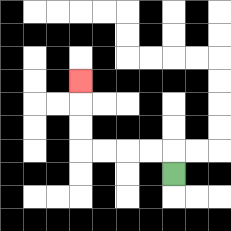{'start': '[7, 7]', 'end': '[3, 3]', 'path_directions': 'U,L,L,L,L,U,U,U', 'path_coordinates': '[[7, 7], [7, 6], [6, 6], [5, 6], [4, 6], [3, 6], [3, 5], [3, 4], [3, 3]]'}